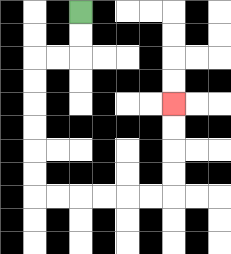{'start': '[3, 0]', 'end': '[7, 4]', 'path_directions': 'D,D,L,L,D,D,D,D,D,D,R,R,R,R,R,R,U,U,U,U', 'path_coordinates': '[[3, 0], [3, 1], [3, 2], [2, 2], [1, 2], [1, 3], [1, 4], [1, 5], [1, 6], [1, 7], [1, 8], [2, 8], [3, 8], [4, 8], [5, 8], [6, 8], [7, 8], [7, 7], [7, 6], [7, 5], [7, 4]]'}